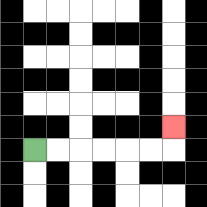{'start': '[1, 6]', 'end': '[7, 5]', 'path_directions': 'R,R,R,R,R,R,U', 'path_coordinates': '[[1, 6], [2, 6], [3, 6], [4, 6], [5, 6], [6, 6], [7, 6], [7, 5]]'}